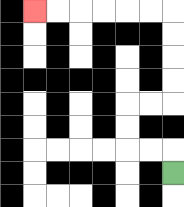{'start': '[7, 7]', 'end': '[1, 0]', 'path_directions': 'U,L,L,U,U,R,R,U,U,U,U,L,L,L,L,L,L', 'path_coordinates': '[[7, 7], [7, 6], [6, 6], [5, 6], [5, 5], [5, 4], [6, 4], [7, 4], [7, 3], [7, 2], [7, 1], [7, 0], [6, 0], [5, 0], [4, 0], [3, 0], [2, 0], [1, 0]]'}